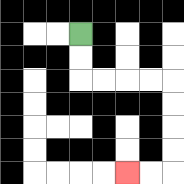{'start': '[3, 1]', 'end': '[5, 7]', 'path_directions': 'D,D,R,R,R,R,D,D,D,D,L,L', 'path_coordinates': '[[3, 1], [3, 2], [3, 3], [4, 3], [5, 3], [6, 3], [7, 3], [7, 4], [7, 5], [7, 6], [7, 7], [6, 7], [5, 7]]'}